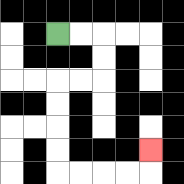{'start': '[2, 1]', 'end': '[6, 6]', 'path_directions': 'R,R,D,D,L,L,D,D,D,D,R,R,R,R,U', 'path_coordinates': '[[2, 1], [3, 1], [4, 1], [4, 2], [4, 3], [3, 3], [2, 3], [2, 4], [2, 5], [2, 6], [2, 7], [3, 7], [4, 7], [5, 7], [6, 7], [6, 6]]'}